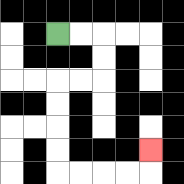{'start': '[2, 1]', 'end': '[6, 6]', 'path_directions': 'R,R,D,D,L,L,D,D,D,D,R,R,R,R,U', 'path_coordinates': '[[2, 1], [3, 1], [4, 1], [4, 2], [4, 3], [3, 3], [2, 3], [2, 4], [2, 5], [2, 6], [2, 7], [3, 7], [4, 7], [5, 7], [6, 7], [6, 6]]'}